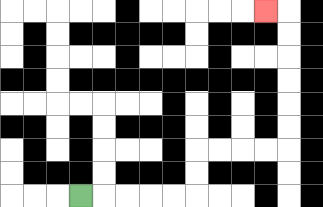{'start': '[3, 8]', 'end': '[11, 0]', 'path_directions': 'R,R,R,R,R,U,U,R,R,R,R,U,U,U,U,U,U,L', 'path_coordinates': '[[3, 8], [4, 8], [5, 8], [6, 8], [7, 8], [8, 8], [8, 7], [8, 6], [9, 6], [10, 6], [11, 6], [12, 6], [12, 5], [12, 4], [12, 3], [12, 2], [12, 1], [12, 0], [11, 0]]'}